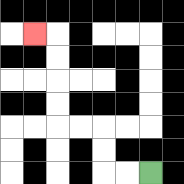{'start': '[6, 7]', 'end': '[1, 1]', 'path_directions': 'L,L,U,U,L,L,U,U,U,U,L', 'path_coordinates': '[[6, 7], [5, 7], [4, 7], [4, 6], [4, 5], [3, 5], [2, 5], [2, 4], [2, 3], [2, 2], [2, 1], [1, 1]]'}